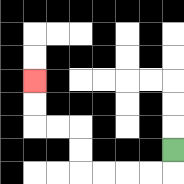{'start': '[7, 6]', 'end': '[1, 3]', 'path_directions': 'D,L,L,L,L,U,U,L,L,U,U', 'path_coordinates': '[[7, 6], [7, 7], [6, 7], [5, 7], [4, 7], [3, 7], [3, 6], [3, 5], [2, 5], [1, 5], [1, 4], [1, 3]]'}